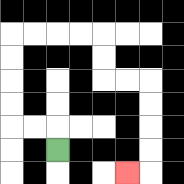{'start': '[2, 6]', 'end': '[5, 7]', 'path_directions': 'U,L,L,U,U,U,U,R,R,R,R,D,D,R,R,D,D,D,D,L', 'path_coordinates': '[[2, 6], [2, 5], [1, 5], [0, 5], [0, 4], [0, 3], [0, 2], [0, 1], [1, 1], [2, 1], [3, 1], [4, 1], [4, 2], [4, 3], [5, 3], [6, 3], [6, 4], [6, 5], [6, 6], [6, 7], [5, 7]]'}